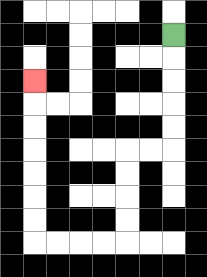{'start': '[7, 1]', 'end': '[1, 3]', 'path_directions': 'D,D,D,D,D,L,L,D,D,D,D,L,L,L,L,U,U,U,U,U,U,U', 'path_coordinates': '[[7, 1], [7, 2], [7, 3], [7, 4], [7, 5], [7, 6], [6, 6], [5, 6], [5, 7], [5, 8], [5, 9], [5, 10], [4, 10], [3, 10], [2, 10], [1, 10], [1, 9], [1, 8], [1, 7], [1, 6], [1, 5], [1, 4], [1, 3]]'}